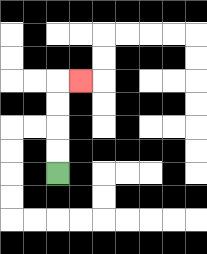{'start': '[2, 7]', 'end': '[3, 3]', 'path_directions': 'U,U,U,U,R', 'path_coordinates': '[[2, 7], [2, 6], [2, 5], [2, 4], [2, 3], [3, 3]]'}